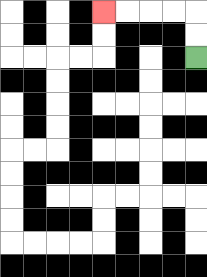{'start': '[8, 2]', 'end': '[4, 0]', 'path_directions': 'U,U,L,L,L,L', 'path_coordinates': '[[8, 2], [8, 1], [8, 0], [7, 0], [6, 0], [5, 0], [4, 0]]'}